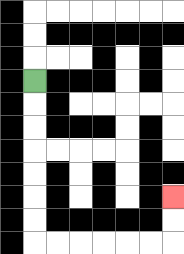{'start': '[1, 3]', 'end': '[7, 8]', 'path_directions': 'D,D,D,D,D,D,D,R,R,R,R,R,R,U,U', 'path_coordinates': '[[1, 3], [1, 4], [1, 5], [1, 6], [1, 7], [1, 8], [1, 9], [1, 10], [2, 10], [3, 10], [4, 10], [5, 10], [6, 10], [7, 10], [7, 9], [7, 8]]'}